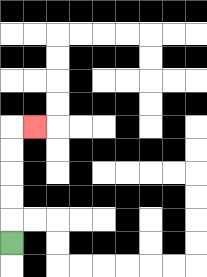{'start': '[0, 10]', 'end': '[1, 5]', 'path_directions': 'U,U,U,U,U,R', 'path_coordinates': '[[0, 10], [0, 9], [0, 8], [0, 7], [0, 6], [0, 5], [1, 5]]'}